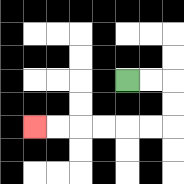{'start': '[5, 3]', 'end': '[1, 5]', 'path_directions': 'R,R,D,D,L,L,L,L,L,L', 'path_coordinates': '[[5, 3], [6, 3], [7, 3], [7, 4], [7, 5], [6, 5], [5, 5], [4, 5], [3, 5], [2, 5], [1, 5]]'}